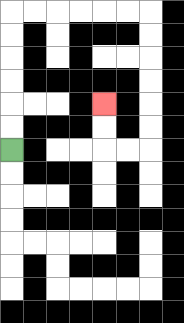{'start': '[0, 6]', 'end': '[4, 4]', 'path_directions': 'U,U,U,U,U,U,R,R,R,R,R,R,D,D,D,D,D,D,L,L,U,U', 'path_coordinates': '[[0, 6], [0, 5], [0, 4], [0, 3], [0, 2], [0, 1], [0, 0], [1, 0], [2, 0], [3, 0], [4, 0], [5, 0], [6, 0], [6, 1], [6, 2], [6, 3], [6, 4], [6, 5], [6, 6], [5, 6], [4, 6], [4, 5], [4, 4]]'}